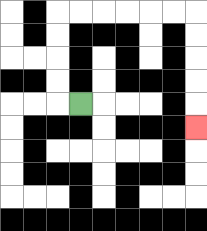{'start': '[3, 4]', 'end': '[8, 5]', 'path_directions': 'L,U,U,U,U,R,R,R,R,R,R,D,D,D,D,D', 'path_coordinates': '[[3, 4], [2, 4], [2, 3], [2, 2], [2, 1], [2, 0], [3, 0], [4, 0], [5, 0], [6, 0], [7, 0], [8, 0], [8, 1], [8, 2], [8, 3], [8, 4], [8, 5]]'}